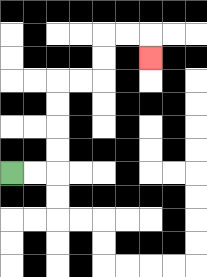{'start': '[0, 7]', 'end': '[6, 2]', 'path_directions': 'R,R,U,U,U,U,R,R,U,U,R,R,D', 'path_coordinates': '[[0, 7], [1, 7], [2, 7], [2, 6], [2, 5], [2, 4], [2, 3], [3, 3], [4, 3], [4, 2], [4, 1], [5, 1], [6, 1], [6, 2]]'}